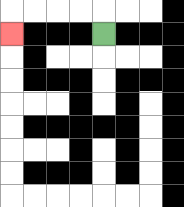{'start': '[4, 1]', 'end': '[0, 1]', 'path_directions': 'U,L,L,L,L,D', 'path_coordinates': '[[4, 1], [4, 0], [3, 0], [2, 0], [1, 0], [0, 0], [0, 1]]'}